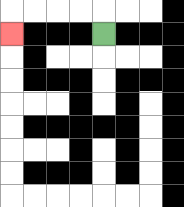{'start': '[4, 1]', 'end': '[0, 1]', 'path_directions': 'U,L,L,L,L,D', 'path_coordinates': '[[4, 1], [4, 0], [3, 0], [2, 0], [1, 0], [0, 0], [0, 1]]'}